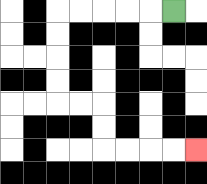{'start': '[7, 0]', 'end': '[8, 6]', 'path_directions': 'L,L,L,L,L,D,D,D,D,R,R,D,D,R,R,R,R', 'path_coordinates': '[[7, 0], [6, 0], [5, 0], [4, 0], [3, 0], [2, 0], [2, 1], [2, 2], [2, 3], [2, 4], [3, 4], [4, 4], [4, 5], [4, 6], [5, 6], [6, 6], [7, 6], [8, 6]]'}